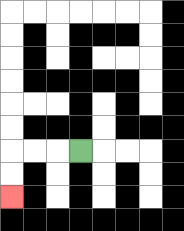{'start': '[3, 6]', 'end': '[0, 8]', 'path_directions': 'L,L,L,D,D', 'path_coordinates': '[[3, 6], [2, 6], [1, 6], [0, 6], [0, 7], [0, 8]]'}